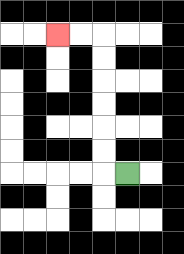{'start': '[5, 7]', 'end': '[2, 1]', 'path_directions': 'L,U,U,U,U,U,U,L,L', 'path_coordinates': '[[5, 7], [4, 7], [4, 6], [4, 5], [4, 4], [4, 3], [4, 2], [4, 1], [3, 1], [2, 1]]'}